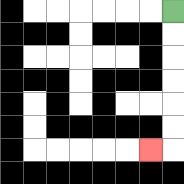{'start': '[7, 0]', 'end': '[6, 6]', 'path_directions': 'D,D,D,D,D,D,L', 'path_coordinates': '[[7, 0], [7, 1], [7, 2], [7, 3], [7, 4], [7, 5], [7, 6], [6, 6]]'}